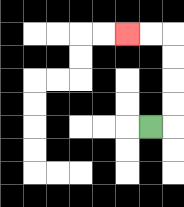{'start': '[6, 5]', 'end': '[5, 1]', 'path_directions': 'R,U,U,U,U,L,L', 'path_coordinates': '[[6, 5], [7, 5], [7, 4], [7, 3], [7, 2], [7, 1], [6, 1], [5, 1]]'}